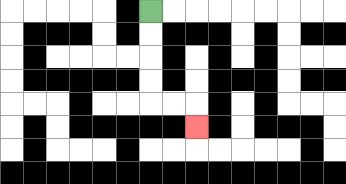{'start': '[6, 0]', 'end': '[8, 5]', 'path_directions': 'D,D,D,D,R,R,D', 'path_coordinates': '[[6, 0], [6, 1], [6, 2], [6, 3], [6, 4], [7, 4], [8, 4], [8, 5]]'}